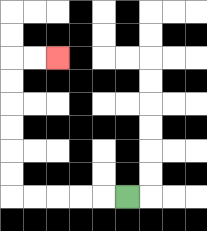{'start': '[5, 8]', 'end': '[2, 2]', 'path_directions': 'L,L,L,L,L,U,U,U,U,U,U,R,R', 'path_coordinates': '[[5, 8], [4, 8], [3, 8], [2, 8], [1, 8], [0, 8], [0, 7], [0, 6], [0, 5], [0, 4], [0, 3], [0, 2], [1, 2], [2, 2]]'}